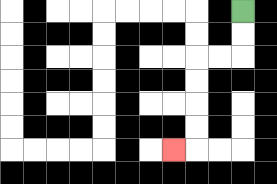{'start': '[10, 0]', 'end': '[7, 6]', 'path_directions': 'D,D,L,L,D,D,D,D,L', 'path_coordinates': '[[10, 0], [10, 1], [10, 2], [9, 2], [8, 2], [8, 3], [8, 4], [8, 5], [8, 6], [7, 6]]'}